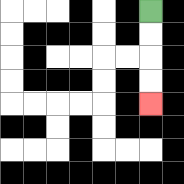{'start': '[6, 0]', 'end': '[6, 4]', 'path_directions': 'D,D,D,D', 'path_coordinates': '[[6, 0], [6, 1], [6, 2], [6, 3], [6, 4]]'}